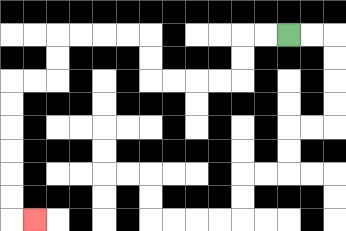{'start': '[12, 1]', 'end': '[1, 9]', 'path_directions': 'L,L,D,D,L,L,L,L,U,U,L,L,L,L,D,D,L,L,D,D,D,D,D,D,R', 'path_coordinates': '[[12, 1], [11, 1], [10, 1], [10, 2], [10, 3], [9, 3], [8, 3], [7, 3], [6, 3], [6, 2], [6, 1], [5, 1], [4, 1], [3, 1], [2, 1], [2, 2], [2, 3], [1, 3], [0, 3], [0, 4], [0, 5], [0, 6], [0, 7], [0, 8], [0, 9], [1, 9]]'}